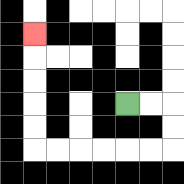{'start': '[5, 4]', 'end': '[1, 1]', 'path_directions': 'R,R,D,D,L,L,L,L,L,L,U,U,U,U,U', 'path_coordinates': '[[5, 4], [6, 4], [7, 4], [7, 5], [7, 6], [6, 6], [5, 6], [4, 6], [3, 6], [2, 6], [1, 6], [1, 5], [1, 4], [1, 3], [1, 2], [1, 1]]'}